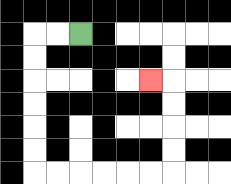{'start': '[3, 1]', 'end': '[6, 3]', 'path_directions': 'L,L,D,D,D,D,D,D,R,R,R,R,R,R,U,U,U,U,L', 'path_coordinates': '[[3, 1], [2, 1], [1, 1], [1, 2], [1, 3], [1, 4], [1, 5], [1, 6], [1, 7], [2, 7], [3, 7], [4, 7], [5, 7], [6, 7], [7, 7], [7, 6], [7, 5], [7, 4], [7, 3], [6, 3]]'}